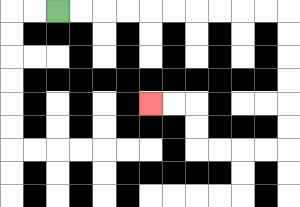{'start': '[2, 0]', 'end': '[6, 4]', 'path_directions': 'R,R,R,R,R,R,R,R,R,R,D,D,D,D,D,D,L,L,L,L,U,U,L,L', 'path_coordinates': '[[2, 0], [3, 0], [4, 0], [5, 0], [6, 0], [7, 0], [8, 0], [9, 0], [10, 0], [11, 0], [12, 0], [12, 1], [12, 2], [12, 3], [12, 4], [12, 5], [12, 6], [11, 6], [10, 6], [9, 6], [8, 6], [8, 5], [8, 4], [7, 4], [6, 4]]'}